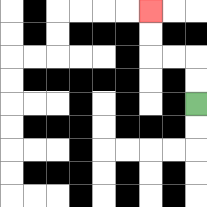{'start': '[8, 4]', 'end': '[6, 0]', 'path_directions': 'U,U,L,L,U,U', 'path_coordinates': '[[8, 4], [8, 3], [8, 2], [7, 2], [6, 2], [6, 1], [6, 0]]'}